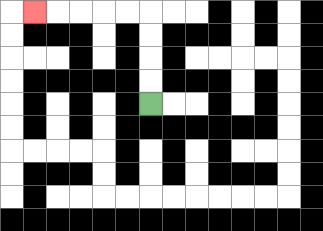{'start': '[6, 4]', 'end': '[1, 0]', 'path_directions': 'U,U,U,U,L,L,L,L,L', 'path_coordinates': '[[6, 4], [6, 3], [6, 2], [6, 1], [6, 0], [5, 0], [4, 0], [3, 0], [2, 0], [1, 0]]'}